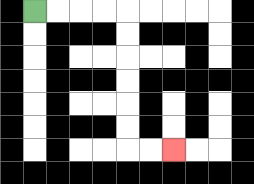{'start': '[1, 0]', 'end': '[7, 6]', 'path_directions': 'R,R,R,R,D,D,D,D,D,D,R,R', 'path_coordinates': '[[1, 0], [2, 0], [3, 0], [4, 0], [5, 0], [5, 1], [5, 2], [5, 3], [5, 4], [5, 5], [5, 6], [6, 6], [7, 6]]'}